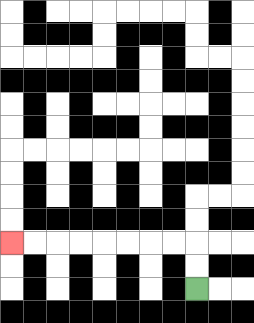{'start': '[8, 12]', 'end': '[0, 10]', 'path_directions': 'U,U,L,L,L,L,L,L,L,L', 'path_coordinates': '[[8, 12], [8, 11], [8, 10], [7, 10], [6, 10], [5, 10], [4, 10], [3, 10], [2, 10], [1, 10], [0, 10]]'}